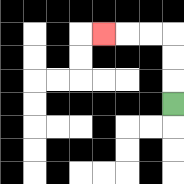{'start': '[7, 4]', 'end': '[4, 1]', 'path_directions': 'U,U,U,L,L,L', 'path_coordinates': '[[7, 4], [7, 3], [7, 2], [7, 1], [6, 1], [5, 1], [4, 1]]'}